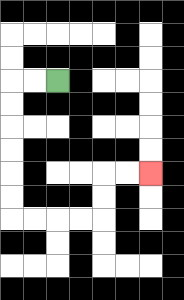{'start': '[2, 3]', 'end': '[6, 7]', 'path_directions': 'L,L,D,D,D,D,D,D,R,R,R,R,U,U,R,R', 'path_coordinates': '[[2, 3], [1, 3], [0, 3], [0, 4], [0, 5], [0, 6], [0, 7], [0, 8], [0, 9], [1, 9], [2, 9], [3, 9], [4, 9], [4, 8], [4, 7], [5, 7], [6, 7]]'}